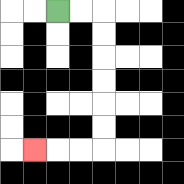{'start': '[2, 0]', 'end': '[1, 6]', 'path_directions': 'R,R,D,D,D,D,D,D,L,L,L', 'path_coordinates': '[[2, 0], [3, 0], [4, 0], [4, 1], [4, 2], [4, 3], [4, 4], [4, 5], [4, 6], [3, 6], [2, 6], [1, 6]]'}